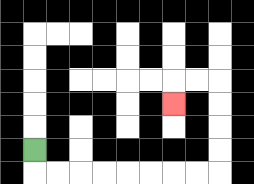{'start': '[1, 6]', 'end': '[7, 4]', 'path_directions': 'D,R,R,R,R,R,R,R,R,U,U,U,U,L,L,D', 'path_coordinates': '[[1, 6], [1, 7], [2, 7], [3, 7], [4, 7], [5, 7], [6, 7], [7, 7], [8, 7], [9, 7], [9, 6], [9, 5], [9, 4], [9, 3], [8, 3], [7, 3], [7, 4]]'}